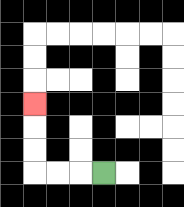{'start': '[4, 7]', 'end': '[1, 4]', 'path_directions': 'L,L,L,U,U,U', 'path_coordinates': '[[4, 7], [3, 7], [2, 7], [1, 7], [1, 6], [1, 5], [1, 4]]'}